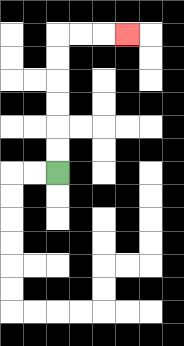{'start': '[2, 7]', 'end': '[5, 1]', 'path_directions': 'U,U,U,U,U,U,R,R,R', 'path_coordinates': '[[2, 7], [2, 6], [2, 5], [2, 4], [2, 3], [2, 2], [2, 1], [3, 1], [4, 1], [5, 1]]'}